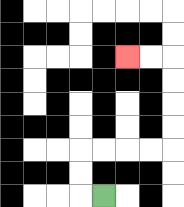{'start': '[4, 8]', 'end': '[5, 2]', 'path_directions': 'L,U,U,R,R,R,R,U,U,U,U,L,L', 'path_coordinates': '[[4, 8], [3, 8], [3, 7], [3, 6], [4, 6], [5, 6], [6, 6], [7, 6], [7, 5], [7, 4], [7, 3], [7, 2], [6, 2], [5, 2]]'}